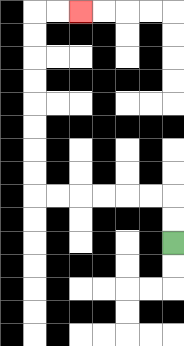{'start': '[7, 10]', 'end': '[3, 0]', 'path_directions': 'U,U,L,L,L,L,L,L,U,U,U,U,U,U,U,U,R,R', 'path_coordinates': '[[7, 10], [7, 9], [7, 8], [6, 8], [5, 8], [4, 8], [3, 8], [2, 8], [1, 8], [1, 7], [1, 6], [1, 5], [1, 4], [1, 3], [1, 2], [1, 1], [1, 0], [2, 0], [3, 0]]'}